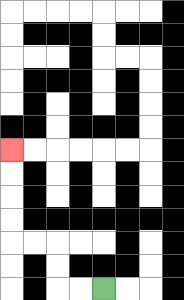{'start': '[4, 12]', 'end': '[0, 6]', 'path_directions': 'L,L,U,U,L,L,U,U,U,U', 'path_coordinates': '[[4, 12], [3, 12], [2, 12], [2, 11], [2, 10], [1, 10], [0, 10], [0, 9], [0, 8], [0, 7], [0, 6]]'}